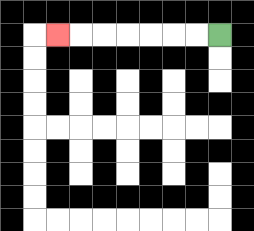{'start': '[9, 1]', 'end': '[2, 1]', 'path_directions': 'L,L,L,L,L,L,L', 'path_coordinates': '[[9, 1], [8, 1], [7, 1], [6, 1], [5, 1], [4, 1], [3, 1], [2, 1]]'}